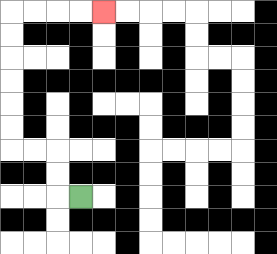{'start': '[3, 8]', 'end': '[4, 0]', 'path_directions': 'L,U,U,L,L,U,U,U,U,U,U,R,R,R,R', 'path_coordinates': '[[3, 8], [2, 8], [2, 7], [2, 6], [1, 6], [0, 6], [0, 5], [0, 4], [0, 3], [0, 2], [0, 1], [0, 0], [1, 0], [2, 0], [3, 0], [4, 0]]'}